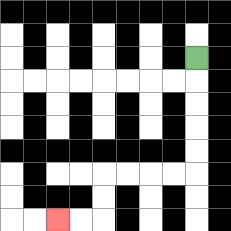{'start': '[8, 2]', 'end': '[2, 9]', 'path_directions': 'D,D,D,D,D,L,L,L,L,D,D,L,L', 'path_coordinates': '[[8, 2], [8, 3], [8, 4], [8, 5], [8, 6], [8, 7], [7, 7], [6, 7], [5, 7], [4, 7], [4, 8], [4, 9], [3, 9], [2, 9]]'}